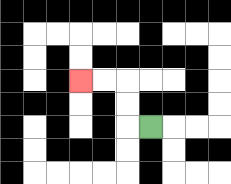{'start': '[6, 5]', 'end': '[3, 3]', 'path_directions': 'L,U,U,L,L', 'path_coordinates': '[[6, 5], [5, 5], [5, 4], [5, 3], [4, 3], [3, 3]]'}